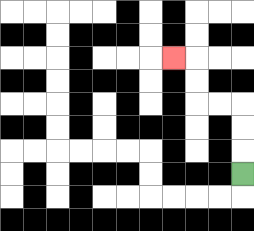{'start': '[10, 7]', 'end': '[7, 2]', 'path_directions': 'U,U,U,L,L,U,U,L', 'path_coordinates': '[[10, 7], [10, 6], [10, 5], [10, 4], [9, 4], [8, 4], [8, 3], [8, 2], [7, 2]]'}